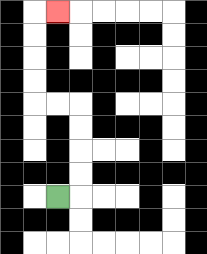{'start': '[2, 8]', 'end': '[2, 0]', 'path_directions': 'R,U,U,U,U,L,L,U,U,U,U,R', 'path_coordinates': '[[2, 8], [3, 8], [3, 7], [3, 6], [3, 5], [3, 4], [2, 4], [1, 4], [1, 3], [1, 2], [1, 1], [1, 0], [2, 0]]'}